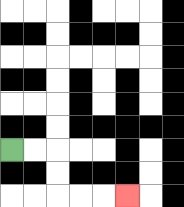{'start': '[0, 6]', 'end': '[5, 8]', 'path_directions': 'R,R,D,D,R,R,R', 'path_coordinates': '[[0, 6], [1, 6], [2, 6], [2, 7], [2, 8], [3, 8], [4, 8], [5, 8]]'}